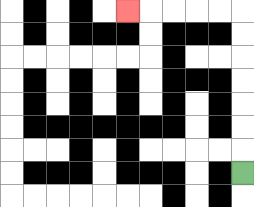{'start': '[10, 7]', 'end': '[5, 0]', 'path_directions': 'U,U,U,U,U,U,U,L,L,L,L,L', 'path_coordinates': '[[10, 7], [10, 6], [10, 5], [10, 4], [10, 3], [10, 2], [10, 1], [10, 0], [9, 0], [8, 0], [7, 0], [6, 0], [5, 0]]'}